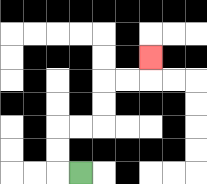{'start': '[3, 7]', 'end': '[6, 2]', 'path_directions': 'L,U,U,R,R,U,U,R,R,U', 'path_coordinates': '[[3, 7], [2, 7], [2, 6], [2, 5], [3, 5], [4, 5], [4, 4], [4, 3], [5, 3], [6, 3], [6, 2]]'}